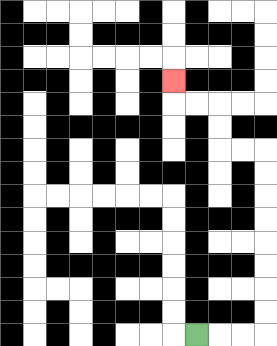{'start': '[8, 14]', 'end': '[7, 3]', 'path_directions': 'R,R,R,U,U,U,U,U,U,U,U,L,L,U,U,L,L,U', 'path_coordinates': '[[8, 14], [9, 14], [10, 14], [11, 14], [11, 13], [11, 12], [11, 11], [11, 10], [11, 9], [11, 8], [11, 7], [11, 6], [10, 6], [9, 6], [9, 5], [9, 4], [8, 4], [7, 4], [7, 3]]'}